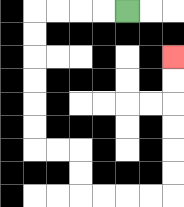{'start': '[5, 0]', 'end': '[7, 2]', 'path_directions': 'L,L,L,L,D,D,D,D,D,D,R,R,D,D,R,R,R,R,U,U,U,U,U,U', 'path_coordinates': '[[5, 0], [4, 0], [3, 0], [2, 0], [1, 0], [1, 1], [1, 2], [1, 3], [1, 4], [1, 5], [1, 6], [2, 6], [3, 6], [3, 7], [3, 8], [4, 8], [5, 8], [6, 8], [7, 8], [7, 7], [7, 6], [7, 5], [7, 4], [7, 3], [7, 2]]'}